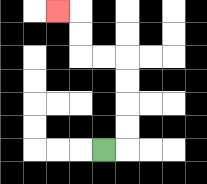{'start': '[4, 6]', 'end': '[2, 0]', 'path_directions': 'R,U,U,U,U,L,L,U,U,L', 'path_coordinates': '[[4, 6], [5, 6], [5, 5], [5, 4], [5, 3], [5, 2], [4, 2], [3, 2], [3, 1], [3, 0], [2, 0]]'}